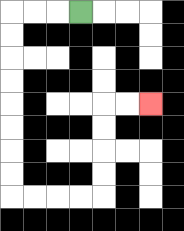{'start': '[3, 0]', 'end': '[6, 4]', 'path_directions': 'L,L,L,D,D,D,D,D,D,D,D,R,R,R,R,U,U,U,U,R,R', 'path_coordinates': '[[3, 0], [2, 0], [1, 0], [0, 0], [0, 1], [0, 2], [0, 3], [0, 4], [0, 5], [0, 6], [0, 7], [0, 8], [1, 8], [2, 8], [3, 8], [4, 8], [4, 7], [4, 6], [4, 5], [4, 4], [5, 4], [6, 4]]'}